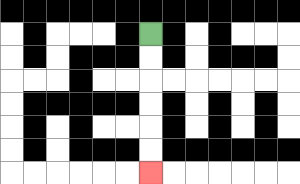{'start': '[6, 1]', 'end': '[6, 7]', 'path_directions': 'D,D,D,D,D,D', 'path_coordinates': '[[6, 1], [6, 2], [6, 3], [6, 4], [6, 5], [6, 6], [6, 7]]'}